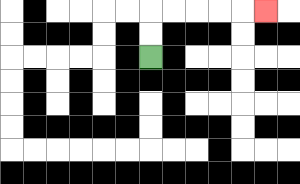{'start': '[6, 2]', 'end': '[11, 0]', 'path_directions': 'U,U,R,R,R,R,R', 'path_coordinates': '[[6, 2], [6, 1], [6, 0], [7, 0], [8, 0], [9, 0], [10, 0], [11, 0]]'}